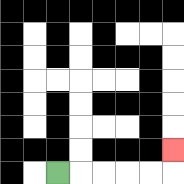{'start': '[2, 7]', 'end': '[7, 6]', 'path_directions': 'R,R,R,R,R,U', 'path_coordinates': '[[2, 7], [3, 7], [4, 7], [5, 7], [6, 7], [7, 7], [7, 6]]'}